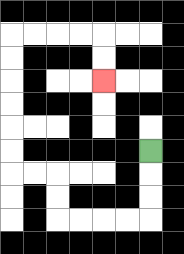{'start': '[6, 6]', 'end': '[4, 3]', 'path_directions': 'D,D,D,L,L,L,L,U,U,L,L,U,U,U,U,U,U,R,R,R,R,D,D', 'path_coordinates': '[[6, 6], [6, 7], [6, 8], [6, 9], [5, 9], [4, 9], [3, 9], [2, 9], [2, 8], [2, 7], [1, 7], [0, 7], [0, 6], [0, 5], [0, 4], [0, 3], [0, 2], [0, 1], [1, 1], [2, 1], [3, 1], [4, 1], [4, 2], [4, 3]]'}